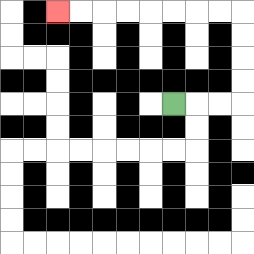{'start': '[7, 4]', 'end': '[2, 0]', 'path_directions': 'R,R,R,U,U,U,U,L,L,L,L,L,L,L,L', 'path_coordinates': '[[7, 4], [8, 4], [9, 4], [10, 4], [10, 3], [10, 2], [10, 1], [10, 0], [9, 0], [8, 0], [7, 0], [6, 0], [5, 0], [4, 0], [3, 0], [2, 0]]'}